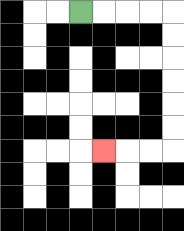{'start': '[3, 0]', 'end': '[4, 6]', 'path_directions': 'R,R,R,R,D,D,D,D,D,D,L,L,L', 'path_coordinates': '[[3, 0], [4, 0], [5, 0], [6, 0], [7, 0], [7, 1], [7, 2], [7, 3], [7, 4], [7, 5], [7, 6], [6, 6], [5, 6], [4, 6]]'}